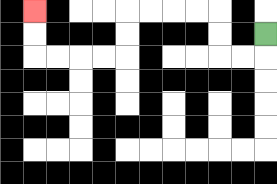{'start': '[11, 1]', 'end': '[1, 0]', 'path_directions': 'D,L,L,U,U,L,L,L,L,D,D,L,L,L,L,U,U', 'path_coordinates': '[[11, 1], [11, 2], [10, 2], [9, 2], [9, 1], [9, 0], [8, 0], [7, 0], [6, 0], [5, 0], [5, 1], [5, 2], [4, 2], [3, 2], [2, 2], [1, 2], [1, 1], [1, 0]]'}